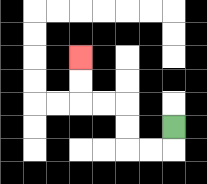{'start': '[7, 5]', 'end': '[3, 2]', 'path_directions': 'D,L,L,U,U,L,L,U,U', 'path_coordinates': '[[7, 5], [7, 6], [6, 6], [5, 6], [5, 5], [5, 4], [4, 4], [3, 4], [3, 3], [3, 2]]'}